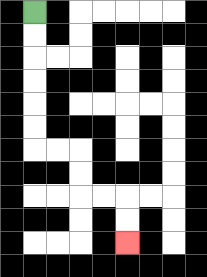{'start': '[1, 0]', 'end': '[5, 10]', 'path_directions': 'D,D,D,D,D,D,R,R,D,D,R,R,D,D', 'path_coordinates': '[[1, 0], [1, 1], [1, 2], [1, 3], [1, 4], [1, 5], [1, 6], [2, 6], [3, 6], [3, 7], [3, 8], [4, 8], [5, 8], [5, 9], [5, 10]]'}